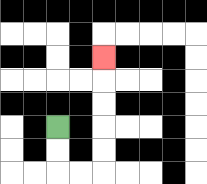{'start': '[2, 5]', 'end': '[4, 2]', 'path_directions': 'D,D,R,R,U,U,U,U,U', 'path_coordinates': '[[2, 5], [2, 6], [2, 7], [3, 7], [4, 7], [4, 6], [4, 5], [4, 4], [4, 3], [4, 2]]'}